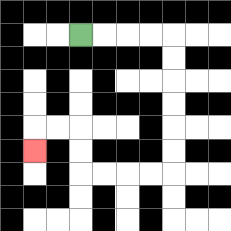{'start': '[3, 1]', 'end': '[1, 6]', 'path_directions': 'R,R,R,R,D,D,D,D,D,D,L,L,L,L,U,U,L,L,D', 'path_coordinates': '[[3, 1], [4, 1], [5, 1], [6, 1], [7, 1], [7, 2], [7, 3], [7, 4], [7, 5], [7, 6], [7, 7], [6, 7], [5, 7], [4, 7], [3, 7], [3, 6], [3, 5], [2, 5], [1, 5], [1, 6]]'}